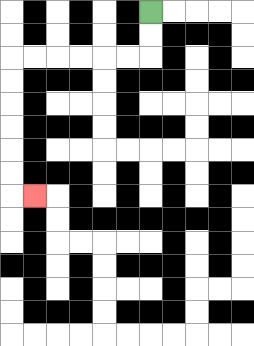{'start': '[6, 0]', 'end': '[1, 8]', 'path_directions': 'D,D,L,L,L,L,L,L,D,D,D,D,D,D,R', 'path_coordinates': '[[6, 0], [6, 1], [6, 2], [5, 2], [4, 2], [3, 2], [2, 2], [1, 2], [0, 2], [0, 3], [0, 4], [0, 5], [0, 6], [0, 7], [0, 8], [1, 8]]'}